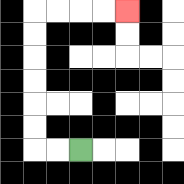{'start': '[3, 6]', 'end': '[5, 0]', 'path_directions': 'L,L,U,U,U,U,U,U,R,R,R,R', 'path_coordinates': '[[3, 6], [2, 6], [1, 6], [1, 5], [1, 4], [1, 3], [1, 2], [1, 1], [1, 0], [2, 0], [3, 0], [4, 0], [5, 0]]'}